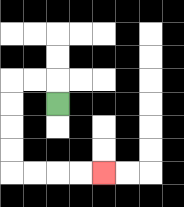{'start': '[2, 4]', 'end': '[4, 7]', 'path_directions': 'U,L,L,D,D,D,D,R,R,R,R', 'path_coordinates': '[[2, 4], [2, 3], [1, 3], [0, 3], [0, 4], [0, 5], [0, 6], [0, 7], [1, 7], [2, 7], [3, 7], [4, 7]]'}